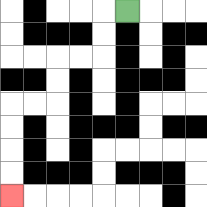{'start': '[5, 0]', 'end': '[0, 8]', 'path_directions': 'L,D,D,L,L,D,D,L,L,D,D,D,D', 'path_coordinates': '[[5, 0], [4, 0], [4, 1], [4, 2], [3, 2], [2, 2], [2, 3], [2, 4], [1, 4], [0, 4], [0, 5], [0, 6], [0, 7], [0, 8]]'}